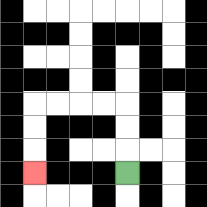{'start': '[5, 7]', 'end': '[1, 7]', 'path_directions': 'U,U,U,L,L,L,L,D,D,D', 'path_coordinates': '[[5, 7], [5, 6], [5, 5], [5, 4], [4, 4], [3, 4], [2, 4], [1, 4], [1, 5], [1, 6], [1, 7]]'}